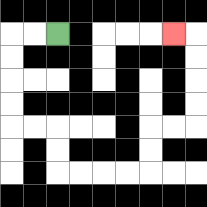{'start': '[2, 1]', 'end': '[7, 1]', 'path_directions': 'L,L,D,D,D,D,R,R,D,D,R,R,R,R,U,U,R,R,U,U,U,U,L', 'path_coordinates': '[[2, 1], [1, 1], [0, 1], [0, 2], [0, 3], [0, 4], [0, 5], [1, 5], [2, 5], [2, 6], [2, 7], [3, 7], [4, 7], [5, 7], [6, 7], [6, 6], [6, 5], [7, 5], [8, 5], [8, 4], [8, 3], [8, 2], [8, 1], [7, 1]]'}